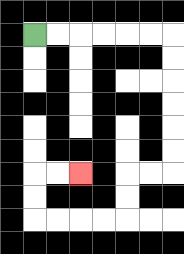{'start': '[1, 1]', 'end': '[3, 7]', 'path_directions': 'R,R,R,R,R,R,D,D,D,D,D,D,L,L,D,D,L,L,L,L,U,U,R,R', 'path_coordinates': '[[1, 1], [2, 1], [3, 1], [4, 1], [5, 1], [6, 1], [7, 1], [7, 2], [7, 3], [7, 4], [7, 5], [7, 6], [7, 7], [6, 7], [5, 7], [5, 8], [5, 9], [4, 9], [3, 9], [2, 9], [1, 9], [1, 8], [1, 7], [2, 7], [3, 7]]'}